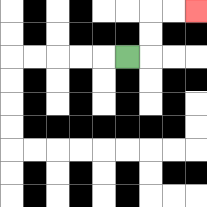{'start': '[5, 2]', 'end': '[8, 0]', 'path_directions': 'R,U,U,R,R', 'path_coordinates': '[[5, 2], [6, 2], [6, 1], [6, 0], [7, 0], [8, 0]]'}